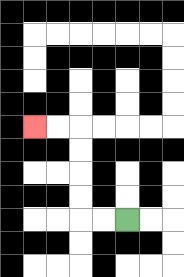{'start': '[5, 9]', 'end': '[1, 5]', 'path_directions': 'L,L,U,U,U,U,L,L', 'path_coordinates': '[[5, 9], [4, 9], [3, 9], [3, 8], [3, 7], [3, 6], [3, 5], [2, 5], [1, 5]]'}